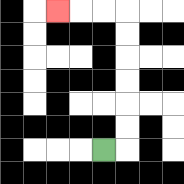{'start': '[4, 6]', 'end': '[2, 0]', 'path_directions': 'R,U,U,U,U,U,U,L,L,L', 'path_coordinates': '[[4, 6], [5, 6], [5, 5], [5, 4], [5, 3], [5, 2], [5, 1], [5, 0], [4, 0], [3, 0], [2, 0]]'}